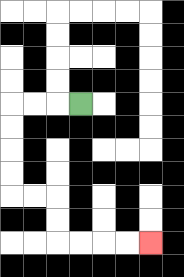{'start': '[3, 4]', 'end': '[6, 10]', 'path_directions': 'L,L,L,D,D,D,D,R,R,D,D,R,R,R,R', 'path_coordinates': '[[3, 4], [2, 4], [1, 4], [0, 4], [0, 5], [0, 6], [0, 7], [0, 8], [1, 8], [2, 8], [2, 9], [2, 10], [3, 10], [4, 10], [5, 10], [6, 10]]'}